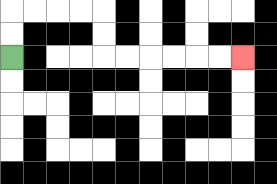{'start': '[0, 2]', 'end': '[10, 2]', 'path_directions': 'U,U,R,R,R,R,D,D,R,R,R,R,R,R', 'path_coordinates': '[[0, 2], [0, 1], [0, 0], [1, 0], [2, 0], [3, 0], [4, 0], [4, 1], [4, 2], [5, 2], [6, 2], [7, 2], [8, 2], [9, 2], [10, 2]]'}